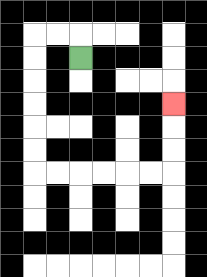{'start': '[3, 2]', 'end': '[7, 4]', 'path_directions': 'U,L,L,D,D,D,D,D,D,R,R,R,R,R,R,U,U,U', 'path_coordinates': '[[3, 2], [3, 1], [2, 1], [1, 1], [1, 2], [1, 3], [1, 4], [1, 5], [1, 6], [1, 7], [2, 7], [3, 7], [4, 7], [5, 7], [6, 7], [7, 7], [7, 6], [7, 5], [7, 4]]'}